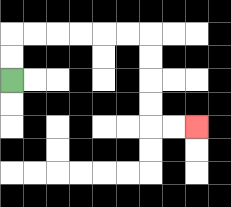{'start': '[0, 3]', 'end': '[8, 5]', 'path_directions': 'U,U,R,R,R,R,R,R,D,D,D,D,R,R', 'path_coordinates': '[[0, 3], [0, 2], [0, 1], [1, 1], [2, 1], [3, 1], [4, 1], [5, 1], [6, 1], [6, 2], [6, 3], [6, 4], [6, 5], [7, 5], [8, 5]]'}